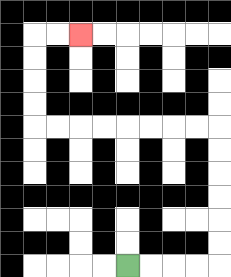{'start': '[5, 11]', 'end': '[3, 1]', 'path_directions': 'R,R,R,R,U,U,U,U,U,U,L,L,L,L,L,L,L,L,U,U,U,U,R,R', 'path_coordinates': '[[5, 11], [6, 11], [7, 11], [8, 11], [9, 11], [9, 10], [9, 9], [9, 8], [9, 7], [9, 6], [9, 5], [8, 5], [7, 5], [6, 5], [5, 5], [4, 5], [3, 5], [2, 5], [1, 5], [1, 4], [1, 3], [1, 2], [1, 1], [2, 1], [3, 1]]'}